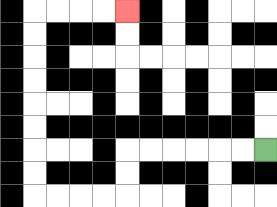{'start': '[11, 6]', 'end': '[5, 0]', 'path_directions': 'L,L,L,L,L,L,D,D,L,L,L,L,U,U,U,U,U,U,U,U,R,R,R,R', 'path_coordinates': '[[11, 6], [10, 6], [9, 6], [8, 6], [7, 6], [6, 6], [5, 6], [5, 7], [5, 8], [4, 8], [3, 8], [2, 8], [1, 8], [1, 7], [1, 6], [1, 5], [1, 4], [1, 3], [1, 2], [1, 1], [1, 0], [2, 0], [3, 0], [4, 0], [5, 0]]'}